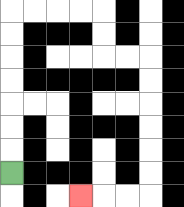{'start': '[0, 7]', 'end': '[3, 8]', 'path_directions': 'U,U,U,U,U,U,U,R,R,R,R,D,D,R,R,D,D,D,D,D,D,L,L,L', 'path_coordinates': '[[0, 7], [0, 6], [0, 5], [0, 4], [0, 3], [0, 2], [0, 1], [0, 0], [1, 0], [2, 0], [3, 0], [4, 0], [4, 1], [4, 2], [5, 2], [6, 2], [6, 3], [6, 4], [6, 5], [6, 6], [6, 7], [6, 8], [5, 8], [4, 8], [3, 8]]'}